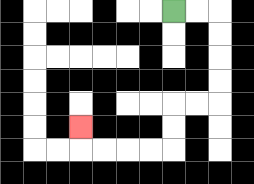{'start': '[7, 0]', 'end': '[3, 5]', 'path_directions': 'R,R,D,D,D,D,L,L,D,D,L,L,L,L,U', 'path_coordinates': '[[7, 0], [8, 0], [9, 0], [9, 1], [9, 2], [9, 3], [9, 4], [8, 4], [7, 4], [7, 5], [7, 6], [6, 6], [5, 6], [4, 6], [3, 6], [3, 5]]'}